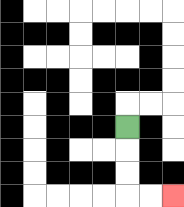{'start': '[5, 5]', 'end': '[7, 8]', 'path_directions': 'D,D,D,R,R', 'path_coordinates': '[[5, 5], [5, 6], [5, 7], [5, 8], [6, 8], [7, 8]]'}